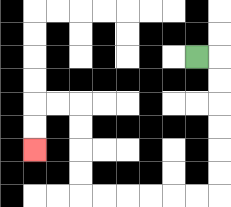{'start': '[8, 2]', 'end': '[1, 6]', 'path_directions': 'R,D,D,D,D,D,D,L,L,L,L,L,L,U,U,U,U,L,L,D,D', 'path_coordinates': '[[8, 2], [9, 2], [9, 3], [9, 4], [9, 5], [9, 6], [9, 7], [9, 8], [8, 8], [7, 8], [6, 8], [5, 8], [4, 8], [3, 8], [3, 7], [3, 6], [3, 5], [3, 4], [2, 4], [1, 4], [1, 5], [1, 6]]'}